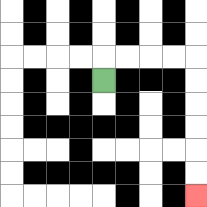{'start': '[4, 3]', 'end': '[8, 8]', 'path_directions': 'U,R,R,R,R,D,D,D,D,D,D', 'path_coordinates': '[[4, 3], [4, 2], [5, 2], [6, 2], [7, 2], [8, 2], [8, 3], [8, 4], [8, 5], [8, 6], [8, 7], [8, 8]]'}